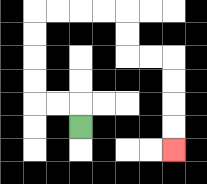{'start': '[3, 5]', 'end': '[7, 6]', 'path_directions': 'U,L,L,U,U,U,U,R,R,R,R,D,D,R,R,D,D,D,D', 'path_coordinates': '[[3, 5], [3, 4], [2, 4], [1, 4], [1, 3], [1, 2], [1, 1], [1, 0], [2, 0], [3, 0], [4, 0], [5, 0], [5, 1], [5, 2], [6, 2], [7, 2], [7, 3], [7, 4], [7, 5], [7, 6]]'}